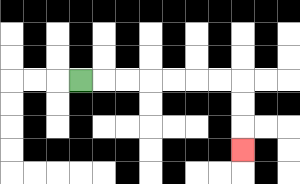{'start': '[3, 3]', 'end': '[10, 6]', 'path_directions': 'R,R,R,R,R,R,R,D,D,D', 'path_coordinates': '[[3, 3], [4, 3], [5, 3], [6, 3], [7, 3], [8, 3], [9, 3], [10, 3], [10, 4], [10, 5], [10, 6]]'}